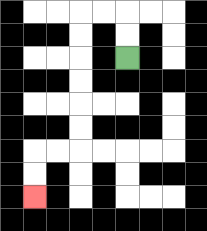{'start': '[5, 2]', 'end': '[1, 8]', 'path_directions': 'U,U,L,L,D,D,D,D,D,D,L,L,D,D', 'path_coordinates': '[[5, 2], [5, 1], [5, 0], [4, 0], [3, 0], [3, 1], [3, 2], [3, 3], [3, 4], [3, 5], [3, 6], [2, 6], [1, 6], [1, 7], [1, 8]]'}